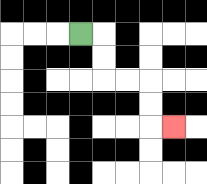{'start': '[3, 1]', 'end': '[7, 5]', 'path_directions': 'R,D,D,R,R,D,D,R', 'path_coordinates': '[[3, 1], [4, 1], [4, 2], [4, 3], [5, 3], [6, 3], [6, 4], [6, 5], [7, 5]]'}